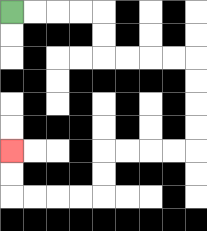{'start': '[0, 0]', 'end': '[0, 6]', 'path_directions': 'R,R,R,R,D,D,R,R,R,R,D,D,D,D,L,L,L,L,D,D,L,L,L,L,U,U', 'path_coordinates': '[[0, 0], [1, 0], [2, 0], [3, 0], [4, 0], [4, 1], [4, 2], [5, 2], [6, 2], [7, 2], [8, 2], [8, 3], [8, 4], [8, 5], [8, 6], [7, 6], [6, 6], [5, 6], [4, 6], [4, 7], [4, 8], [3, 8], [2, 8], [1, 8], [0, 8], [0, 7], [0, 6]]'}